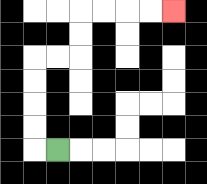{'start': '[2, 6]', 'end': '[7, 0]', 'path_directions': 'L,U,U,U,U,R,R,U,U,R,R,R,R', 'path_coordinates': '[[2, 6], [1, 6], [1, 5], [1, 4], [1, 3], [1, 2], [2, 2], [3, 2], [3, 1], [3, 0], [4, 0], [5, 0], [6, 0], [7, 0]]'}